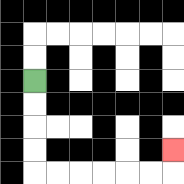{'start': '[1, 3]', 'end': '[7, 6]', 'path_directions': 'D,D,D,D,R,R,R,R,R,R,U', 'path_coordinates': '[[1, 3], [1, 4], [1, 5], [1, 6], [1, 7], [2, 7], [3, 7], [4, 7], [5, 7], [6, 7], [7, 7], [7, 6]]'}